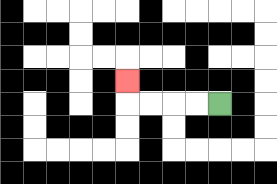{'start': '[9, 4]', 'end': '[5, 3]', 'path_directions': 'L,L,L,L,U', 'path_coordinates': '[[9, 4], [8, 4], [7, 4], [6, 4], [5, 4], [5, 3]]'}